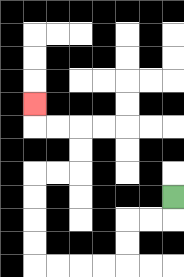{'start': '[7, 8]', 'end': '[1, 4]', 'path_directions': 'D,L,L,D,D,L,L,L,L,U,U,U,U,R,R,U,U,L,L,U', 'path_coordinates': '[[7, 8], [7, 9], [6, 9], [5, 9], [5, 10], [5, 11], [4, 11], [3, 11], [2, 11], [1, 11], [1, 10], [1, 9], [1, 8], [1, 7], [2, 7], [3, 7], [3, 6], [3, 5], [2, 5], [1, 5], [1, 4]]'}